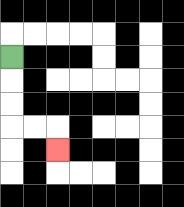{'start': '[0, 2]', 'end': '[2, 6]', 'path_directions': 'D,D,D,R,R,D', 'path_coordinates': '[[0, 2], [0, 3], [0, 4], [0, 5], [1, 5], [2, 5], [2, 6]]'}